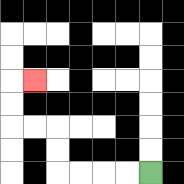{'start': '[6, 7]', 'end': '[1, 3]', 'path_directions': 'L,L,L,L,U,U,L,L,U,U,R', 'path_coordinates': '[[6, 7], [5, 7], [4, 7], [3, 7], [2, 7], [2, 6], [2, 5], [1, 5], [0, 5], [0, 4], [0, 3], [1, 3]]'}